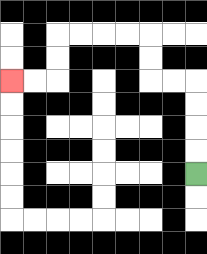{'start': '[8, 7]', 'end': '[0, 3]', 'path_directions': 'U,U,U,U,L,L,U,U,L,L,L,L,D,D,L,L', 'path_coordinates': '[[8, 7], [8, 6], [8, 5], [8, 4], [8, 3], [7, 3], [6, 3], [6, 2], [6, 1], [5, 1], [4, 1], [3, 1], [2, 1], [2, 2], [2, 3], [1, 3], [0, 3]]'}